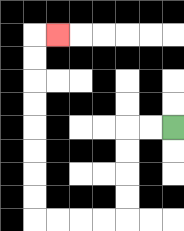{'start': '[7, 5]', 'end': '[2, 1]', 'path_directions': 'L,L,D,D,D,D,L,L,L,L,U,U,U,U,U,U,U,U,R', 'path_coordinates': '[[7, 5], [6, 5], [5, 5], [5, 6], [5, 7], [5, 8], [5, 9], [4, 9], [3, 9], [2, 9], [1, 9], [1, 8], [1, 7], [1, 6], [1, 5], [1, 4], [1, 3], [1, 2], [1, 1], [2, 1]]'}